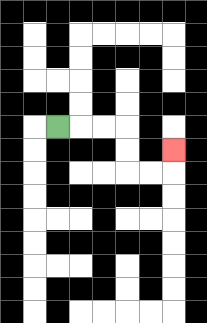{'start': '[2, 5]', 'end': '[7, 6]', 'path_directions': 'R,R,R,D,D,R,R,U', 'path_coordinates': '[[2, 5], [3, 5], [4, 5], [5, 5], [5, 6], [5, 7], [6, 7], [7, 7], [7, 6]]'}